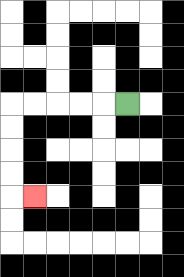{'start': '[5, 4]', 'end': '[1, 8]', 'path_directions': 'L,L,L,L,L,D,D,D,D,R', 'path_coordinates': '[[5, 4], [4, 4], [3, 4], [2, 4], [1, 4], [0, 4], [0, 5], [0, 6], [0, 7], [0, 8], [1, 8]]'}